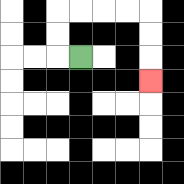{'start': '[3, 2]', 'end': '[6, 3]', 'path_directions': 'L,U,U,R,R,R,R,D,D,D', 'path_coordinates': '[[3, 2], [2, 2], [2, 1], [2, 0], [3, 0], [4, 0], [5, 0], [6, 0], [6, 1], [6, 2], [6, 3]]'}